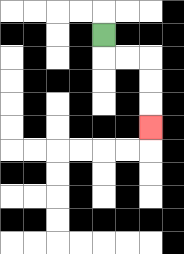{'start': '[4, 1]', 'end': '[6, 5]', 'path_directions': 'D,R,R,D,D,D', 'path_coordinates': '[[4, 1], [4, 2], [5, 2], [6, 2], [6, 3], [6, 4], [6, 5]]'}